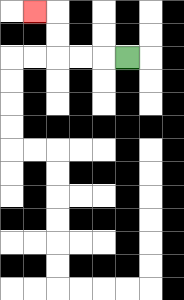{'start': '[5, 2]', 'end': '[1, 0]', 'path_directions': 'L,L,L,U,U,L', 'path_coordinates': '[[5, 2], [4, 2], [3, 2], [2, 2], [2, 1], [2, 0], [1, 0]]'}